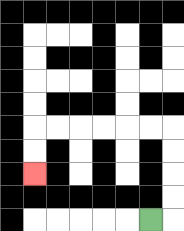{'start': '[6, 9]', 'end': '[1, 7]', 'path_directions': 'R,U,U,U,U,L,L,L,L,L,L,D,D', 'path_coordinates': '[[6, 9], [7, 9], [7, 8], [7, 7], [7, 6], [7, 5], [6, 5], [5, 5], [4, 5], [3, 5], [2, 5], [1, 5], [1, 6], [1, 7]]'}